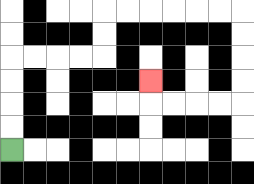{'start': '[0, 6]', 'end': '[6, 3]', 'path_directions': 'U,U,U,U,R,R,R,R,U,U,R,R,R,R,R,R,D,D,D,D,L,L,L,L,U', 'path_coordinates': '[[0, 6], [0, 5], [0, 4], [0, 3], [0, 2], [1, 2], [2, 2], [3, 2], [4, 2], [4, 1], [4, 0], [5, 0], [6, 0], [7, 0], [8, 0], [9, 0], [10, 0], [10, 1], [10, 2], [10, 3], [10, 4], [9, 4], [8, 4], [7, 4], [6, 4], [6, 3]]'}